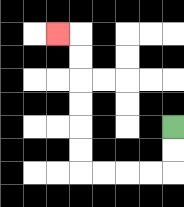{'start': '[7, 5]', 'end': '[2, 1]', 'path_directions': 'D,D,L,L,L,L,U,U,U,U,U,U,L', 'path_coordinates': '[[7, 5], [7, 6], [7, 7], [6, 7], [5, 7], [4, 7], [3, 7], [3, 6], [3, 5], [3, 4], [3, 3], [3, 2], [3, 1], [2, 1]]'}